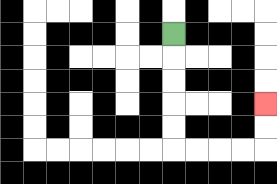{'start': '[7, 1]', 'end': '[11, 4]', 'path_directions': 'D,D,D,D,D,R,R,R,R,U,U', 'path_coordinates': '[[7, 1], [7, 2], [7, 3], [7, 4], [7, 5], [7, 6], [8, 6], [9, 6], [10, 6], [11, 6], [11, 5], [11, 4]]'}